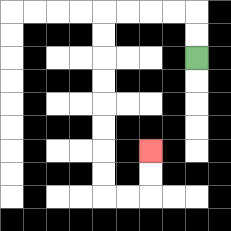{'start': '[8, 2]', 'end': '[6, 6]', 'path_directions': 'U,U,L,L,L,L,D,D,D,D,D,D,D,D,R,R,U,U', 'path_coordinates': '[[8, 2], [8, 1], [8, 0], [7, 0], [6, 0], [5, 0], [4, 0], [4, 1], [4, 2], [4, 3], [4, 4], [4, 5], [4, 6], [4, 7], [4, 8], [5, 8], [6, 8], [6, 7], [6, 6]]'}